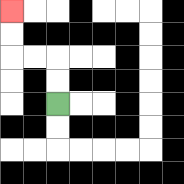{'start': '[2, 4]', 'end': '[0, 0]', 'path_directions': 'U,U,L,L,U,U', 'path_coordinates': '[[2, 4], [2, 3], [2, 2], [1, 2], [0, 2], [0, 1], [0, 0]]'}